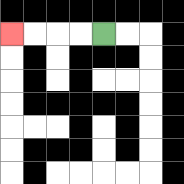{'start': '[4, 1]', 'end': '[0, 1]', 'path_directions': 'L,L,L,L', 'path_coordinates': '[[4, 1], [3, 1], [2, 1], [1, 1], [0, 1]]'}